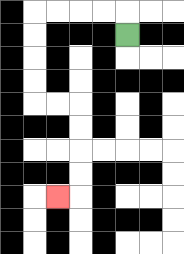{'start': '[5, 1]', 'end': '[2, 8]', 'path_directions': 'U,L,L,L,L,D,D,D,D,R,R,D,D,D,D,L', 'path_coordinates': '[[5, 1], [5, 0], [4, 0], [3, 0], [2, 0], [1, 0], [1, 1], [1, 2], [1, 3], [1, 4], [2, 4], [3, 4], [3, 5], [3, 6], [3, 7], [3, 8], [2, 8]]'}